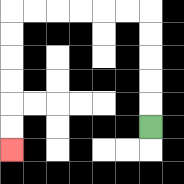{'start': '[6, 5]', 'end': '[0, 6]', 'path_directions': 'U,U,U,U,U,L,L,L,L,L,L,D,D,D,D,D,D', 'path_coordinates': '[[6, 5], [6, 4], [6, 3], [6, 2], [6, 1], [6, 0], [5, 0], [4, 0], [3, 0], [2, 0], [1, 0], [0, 0], [0, 1], [0, 2], [0, 3], [0, 4], [0, 5], [0, 6]]'}